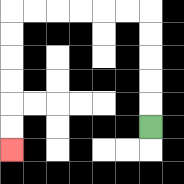{'start': '[6, 5]', 'end': '[0, 6]', 'path_directions': 'U,U,U,U,U,L,L,L,L,L,L,D,D,D,D,D,D', 'path_coordinates': '[[6, 5], [6, 4], [6, 3], [6, 2], [6, 1], [6, 0], [5, 0], [4, 0], [3, 0], [2, 0], [1, 0], [0, 0], [0, 1], [0, 2], [0, 3], [0, 4], [0, 5], [0, 6]]'}